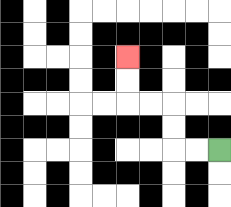{'start': '[9, 6]', 'end': '[5, 2]', 'path_directions': 'L,L,U,U,L,L,U,U', 'path_coordinates': '[[9, 6], [8, 6], [7, 6], [7, 5], [7, 4], [6, 4], [5, 4], [5, 3], [5, 2]]'}